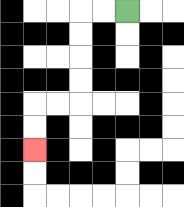{'start': '[5, 0]', 'end': '[1, 6]', 'path_directions': 'L,L,D,D,D,D,L,L,D,D', 'path_coordinates': '[[5, 0], [4, 0], [3, 0], [3, 1], [3, 2], [3, 3], [3, 4], [2, 4], [1, 4], [1, 5], [1, 6]]'}